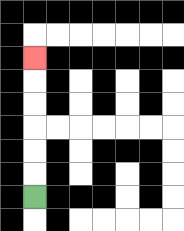{'start': '[1, 8]', 'end': '[1, 2]', 'path_directions': 'U,U,U,U,U,U', 'path_coordinates': '[[1, 8], [1, 7], [1, 6], [1, 5], [1, 4], [1, 3], [1, 2]]'}